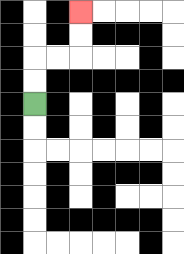{'start': '[1, 4]', 'end': '[3, 0]', 'path_directions': 'U,U,R,R,U,U', 'path_coordinates': '[[1, 4], [1, 3], [1, 2], [2, 2], [3, 2], [3, 1], [3, 0]]'}